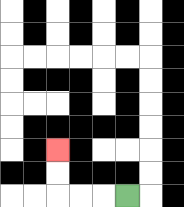{'start': '[5, 8]', 'end': '[2, 6]', 'path_directions': 'L,L,L,U,U', 'path_coordinates': '[[5, 8], [4, 8], [3, 8], [2, 8], [2, 7], [2, 6]]'}